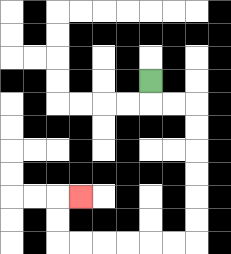{'start': '[6, 3]', 'end': '[3, 8]', 'path_directions': 'D,R,R,D,D,D,D,D,D,L,L,L,L,L,L,U,U,R', 'path_coordinates': '[[6, 3], [6, 4], [7, 4], [8, 4], [8, 5], [8, 6], [8, 7], [8, 8], [8, 9], [8, 10], [7, 10], [6, 10], [5, 10], [4, 10], [3, 10], [2, 10], [2, 9], [2, 8], [3, 8]]'}